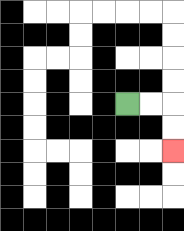{'start': '[5, 4]', 'end': '[7, 6]', 'path_directions': 'R,R,D,D', 'path_coordinates': '[[5, 4], [6, 4], [7, 4], [7, 5], [7, 6]]'}